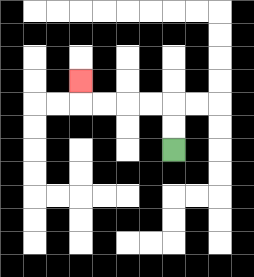{'start': '[7, 6]', 'end': '[3, 3]', 'path_directions': 'U,U,L,L,L,L,U', 'path_coordinates': '[[7, 6], [7, 5], [7, 4], [6, 4], [5, 4], [4, 4], [3, 4], [3, 3]]'}